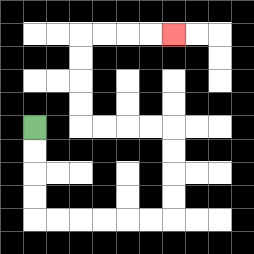{'start': '[1, 5]', 'end': '[7, 1]', 'path_directions': 'D,D,D,D,R,R,R,R,R,R,U,U,U,U,L,L,L,L,U,U,U,U,R,R,R,R', 'path_coordinates': '[[1, 5], [1, 6], [1, 7], [1, 8], [1, 9], [2, 9], [3, 9], [4, 9], [5, 9], [6, 9], [7, 9], [7, 8], [7, 7], [7, 6], [7, 5], [6, 5], [5, 5], [4, 5], [3, 5], [3, 4], [3, 3], [3, 2], [3, 1], [4, 1], [5, 1], [6, 1], [7, 1]]'}